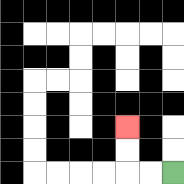{'start': '[7, 7]', 'end': '[5, 5]', 'path_directions': 'L,L,U,U', 'path_coordinates': '[[7, 7], [6, 7], [5, 7], [5, 6], [5, 5]]'}